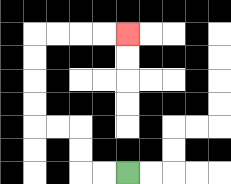{'start': '[5, 7]', 'end': '[5, 1]', 'path_directions': 'L,L,U,U,L,L,U,U,U,U,R,R,R,R', 'path_coordinates': '[[5, 7], [4, 7], [3, 7], [3, 6], [3, 5], [2, 5], [1, 5], [1, 4], [1, 3], [1, 2], [1, 1], [2, 1], [3, 1], [4, 1], [5, 1]]'}